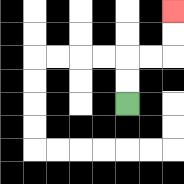{'start': '[5, 4]', 'end': '[7, 0]', 'path_directions': 'U,U,R,R,U,U', 'path_coordinates': '[[5, 4], [5, 3], [5, 2], [6, 2], [7, 2], [7, 1], [7, 0]]'}